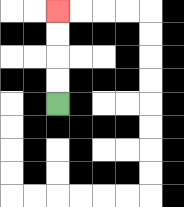{'start': '[2, 4]', 'end': '[2, 0]', 'path_directions': 'U,U,U,U', 'path_coordinates': '[[2, 4], [2, 3], [2, 2], [2, 1], [2, 0]]'}